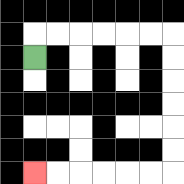{'start': '[1, 2]', 'end': '[1, 7]', 'path_directions': 'U,R,R,R,R,R,R,D,D,D,D,D,D,L,L,L,L,L,L', 'path_coordinates': '[[1, 2], [1, 1], [2, 1], [3, 1], [4, 1], [5, 1], [6, 1], [7, 1], [7, 2], [7, 3], [7, 4], [7, 5], [7, 6], [7, 7], [6, 7], [5, 7], [4, 7], [3, 7], [2, 7], [1, 7]]'}